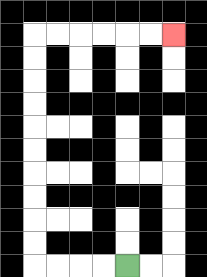{'start': '[5, 11]', 'end': '[7, 1]', 'path_directions': 'L,L,L,L,U,U,U,U,U,U,U,U,U,U,R,R,R,R,R,R', 'path_coordinates': '[[5, 11], [4, 11], [3, 11], [2, 11], [1, 11], [1, 10], [1, 9], [1, 8], [1, 7], [1, 6], [1, 5], [1, 4], [1, 3], [1, 2], [1, 1], [2, 1], [3, 1], [4, 1], [5, 1], [6, 1], [7, 1]]'}